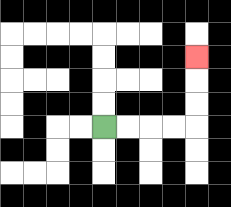{'start': '[4, 5]', 'end': '[8, 2]', 'path_directions': 'R,R,R,R,U,U,U', 'path_coordinates': '[[4, 5], [5, 5], [6, 5], [7, 5], [8, 5], [8, 4], [8, 3], [8, 2]]'}